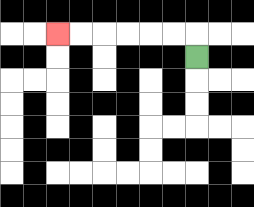{'start': '[8, 2]', 'end': '[2, 1]', 'path_directions': 'U,L,L,L,L,L,L', 'path_coordinates': '[[8, 2], [8, 1], [7, 1], [6, 1], [5, 1], [4, 1], [3, 1], [2, 1]]'}